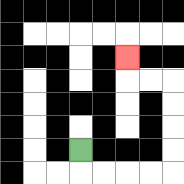{'start': '[3, 6]', 'end': '[5, 2]', 'path_directions': 'D,R,R,R,R,U,U,U,U,L,L,U', 'path_coordinates': '[[3, 6], [3, 7], [4, 7], [5, 7], [6, 7], [7, 7], [7, 6], [7, 5], [7, 4], [7, 3], [6, 3], [5, 3], [5, 2]]'}